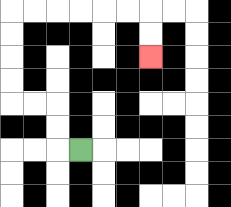{'start': '[3, 6]', 'end': '[6, 2]', 'path_directions': 'L,U,U,L,L,U,U,U,U,R,R,R,R,R,R,D,D', 'path_coordinates': '[[3, 6], [2, 6], [2, 5], [2, 4], [1, 4], [0, 4], [0, 3], [0, 2], [0, 1], [0, 0], [1, 0], [2, 0], [3, 0], [4, 0], [5, 0], [6, 0], [6, 1], [6, 2]]'}